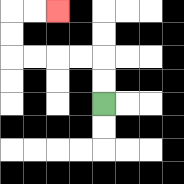{'start': '[4, 4]', 'end': '[2, 0]', 'path_directions': 'U,U,L,L,L,L,U,U,R,R', 'path_coordinates': '[[4, 4], [4, 3], [4, 2], [3, 2], [2, 2], [1, 2], [0, 2], [0, 1], [0, 0], [1, 0], [2, 0]]'}